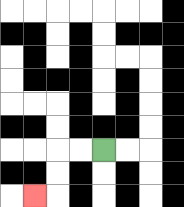{'start': '[4, 6]', 'end': '[1, 8]', 'path_directions': 'L,L,D,D,L', 'path_coordinates': '[[4, 6], [3, 6], [2, 6], [2, 7], [2, 8], [1, 8]]'}